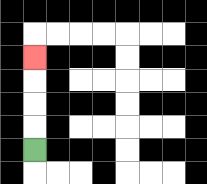{'start': '[1, 6]', 'end': '[1, 2]', 'path_directions': 'U,U,U,U', 'path_coordinates': '[[1, 6], [1, 5], [1, 4], [1, 3], [1, 2]]'}